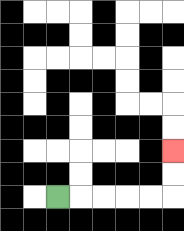{'start': '[2, 8]', 'end': '[7, 6]', 'path_directions': 'R,R,R,R,R,U,U', 'path_coordinates': '[[2, 8], [3, 8], [4, 8], [5, 8], [6, 8], [7, 8], [7, 7], [7, 6]]'}